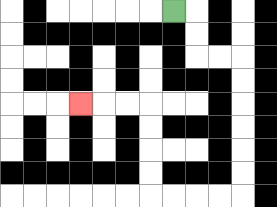{'start': '[7, 0]', 'end': '[3, 4]', 'path_directions': 'R,D,D,R,R,D,D,D,D,D,D,L,L,L,L,U,U,U,U,L,L,L', 'path_coordinates': '[[7, 0], [8, 0], [8, 1], [8, 2], [9, 2], [10, 2], [10, 3], [10, 4], [10, 5], [10, 6], [10, 7], [10, 8], [9, 8], [8, 8], [7, 8], [6, 8], [6, 7], [6, 6], [6, 5], [6, 4], [5, 4], [4, 4], [3, 4]]'}